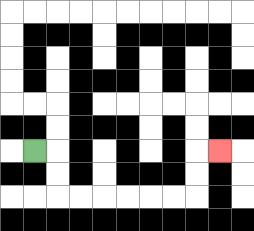{'start': '[1, 6]', 'end': '[9, 6]', 'path_directions': 'R,D,D,R,R,R,R,R,R,U,U,R', 'path_coordinates': '[[1, 6], [2, 6], [2, 7], [2, 8], [3, 8], [4, 8], [5, 8], [6, 8], [7, 8], [8, 8], [8, 7], [8, 6], [9, 6]]'}